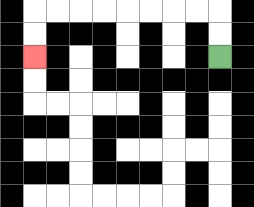{'start': '[9, 2]', 'end': '[1, 2]', 'path_directions': 'U,U,L,L,L,L,L,L,L,L,D,D', 'path_coordinates': '[[9, 2], [9, 1], [9, 0], [8, 0], [7, 0], [6, 0], [5, 0], [4, 0], [3, 0], [2, 0], [1, 0], [1, 1], [1, 2]]'}